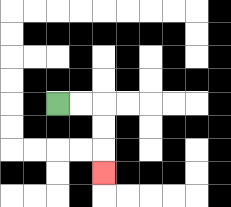{'start': '[2, 4]', 'end': '[4, 7]', 'path_directions': 'R,R,D,D,D', 'path_coordinates': '[[2, 4], [3, 4], [4, 4], [4, 5], [4, 6], [4, 7]]'}